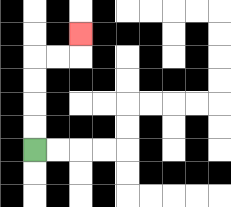{'start': '[1, 6]', 'end': '[3, 1]', 'path_directions': 'U,U,U,U,R,R,U', 'path_coordinates': '[[1, 6], [1, 5], [1, 4], [1, 3], [1, 2], [2, 2], [3, 2], [3, 1]]'}